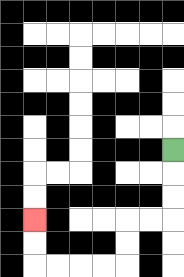{'start': '[7, 6]', 'end': '[1, 9]', 'path_directions': 'D,D,D,L,L,D,D,L,L,L,L,U,U', 'path_coordinates': '[[7, 6], [7, 7], [7, 8], [7, 9], [6, 9], [5, 9], [5, 10], [5, 11], [4, 11], [3, 11], [2, 11], [1, 11], [1, 10], [1, 9]]'}